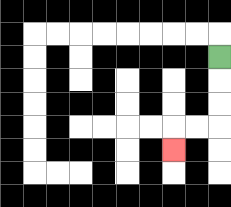{'start': '[9, 2]', 'end': '[7, 6]', 'path_directions': 'D,D,D,L,L,D', 'path_coordinates': '[[9, 2], [9, 3], [9, 4], [9, 5], [8, 5], [7, 5], [7, 6]]'}